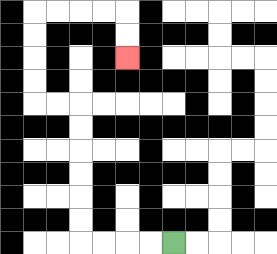{'start': '[7, 10]', 'end': '[5, 2]', 'path_directions': 'L,L,L,L,U,U,U,U,U,U,L,L,U,U,U,U,R,R,R,R,D,D', 'path_coordinates': '[[7, 10], [6, 10], [5, 10], [4, 10], [3, 10], [3, 9], [3, 8], [3, 7], [3, 6], [3, 5], [3, 4], [2, 4], [1, 4], [1, 3], [1, 2], [1, 1], [1, 0], [2, 0], [3, 0], [4, 0], [5, 0], [5, 1], [5, 2]]'}